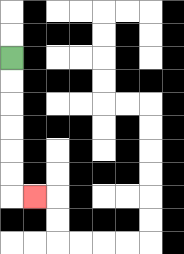{'start': '[0, 2]', 'end': '[1, 8]', 'path_directions': 'D,D,D,D,D,D,R', 'path_coordinates': '[[0, 2], [0, 3], [0, 4], [0, 5], [0, 6], [0, 7], [0, 8], [1, 8]]'}